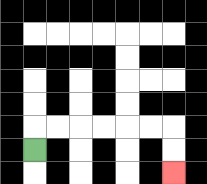{'start': '[1, 6]', 'end': '[7, 7]', 'path_directions': 'U,R,R,R,R,R,R,D,D', 'path_coordinates': '[[1, 6], [1, 5], [2, 5], [3, 5], [4, 5], [5, 5], [6, 5], [7, 5], [7, 6], [7, 7]]'}